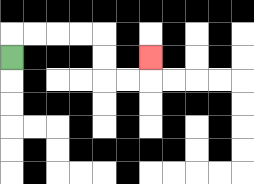{'start': '[0, 2]', 'end': '[6, 2]', 'path_directions': 'U,R,R,R,R,D,D,R,R,U', 'path_coordinates': '[[0, 2], [0, 1], [1, 1], [2, 1], [3, 1], [4, 1], [4, 2], [4, 3], [5, 3], [6, 3], [6, 2]]'}